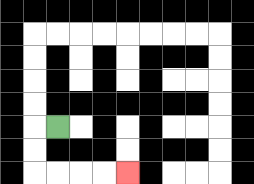{'start': '[2, 5]', 'end': '[5, 7]', 'path_directions': 'L,D,D,R,R,R,R', 'path_coordinates': '[[2, 5], [1, 5], [1, 6], [1, 7], [2, 7], [3, 7], [4, 7], [5, 7]]'}